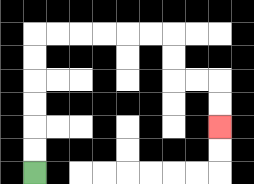{'start': '[1, 7]', 'end': '[9, 5]', 'path_directions': 'U,U,U,U,U,U,R,R,R,R,R,R,D,D,R,R,D,D', 'path_coordinates': '[[1, 7], [1, 6], [1, 5], [1, 4], [1, 3], [1, 2], [1, 1], [2, 1], [3, 1], [4, 1], [5, 1], [6, 1], [7, 1], [7, 2], [7, 3], [8, 3], [9, 3], [9, 4], [9, 5]]'}